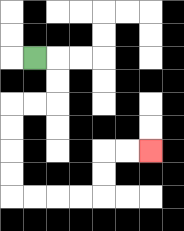{'start': '[1, 2]', 'end': '[6, 6]', 'path_directions': 'R,D,D,L,L,D,D,D,D,R,R,R,R,U,U,R,R', 'path_coordinates': '[[1, 2], [2, 2], [2, 3], [2, 4], [1, 4], [0, 4], [0, 5], [0, 6], [0, 7], [0, 8], [1, 8], [2, 8], [3, 8], [4, 8], [4, 7], [4, 6], [5, 6], [6, 6]]'}